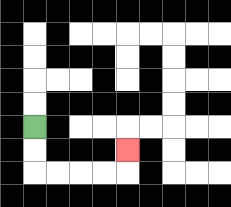{'start': '[1, 5]', 'end': '[5, 6]', 'path_directions': 'D,D,R,R,R,R,U', 'path_coordinates': '[[1, 5], [1, 6], [1, 7], [2, 7], [3, 7], [4, 7], [5, 7], [5, 6]]'}